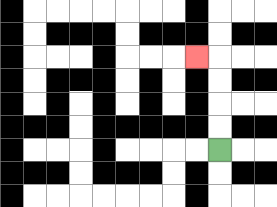{'start': '[9, 6]', 'end': '[8, 2]', 'path_directions': 'U,U,U,U,L', 'path_coordinates': '[[9, 6], [9, 5], [9, 4], [9, 3], [9, 2], [8, 2]]'}